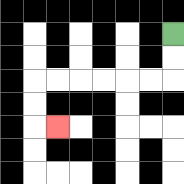{'start': '[7, 1]', 'end': '[2, 5]', 'path_directions': 'D,D,L,L,L,L,L,L,D,D,R', 'path_coordinates': '[[7, 1], [7, 2], [7, 3], [6, 3], [5, 3], [4, 3], [3, 3], [2, 3], [1, 3], [1, 4], [1, 5], [2, 5]]'}